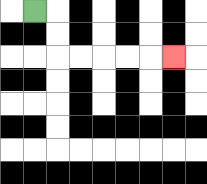{'start': '[1, 0]', 'end': '[7, 2]', 'path_directions': 'R,D,D,R,R,R,R,R', 'path_coordinates': '[[1, 0], [2, 0], [2, 1], [2, 2], [3, 2], [4, 2], [5, 2], [6, 2], [7, 2]]'}